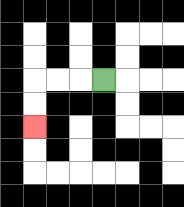{'start': '[4, 3]', 'end': '[1, 5]', 'path_directions': 'L,L,L,D,D', 'path_coordinates': '[[4, 3], [3, 3], [2, 3], [1, 3], [1, 4], [1, 5]]'}